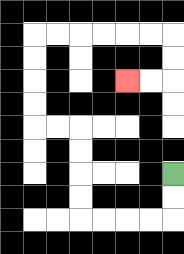{'start': '[7, 7]', 'end': '[5, 3]', 'path_directions': 'D,D,L,L,L,L,U,U,U,U,L,L,U,U,U,U,R,R,R,R,R,R,D,D,L,L', 'path_coordinates': '[[7, 7], [7, 8], [7, 9], [6, 9], [5, 9], [4, 9], [3, 9], [3, 8], [3, 7], [3, 6], [3, 5], [2, 5], [1, 5], [1, 4], [1, 3], [1, 2], [1, 1], [2, 1], [3, 1], [4, 1], [5, 1], [6, 1], [7, 1], [7, 2], [7, 3], [6, 3], [5, 3]]'}